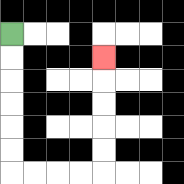{'start': '[0, 1]', 'end': '[4, 2]', 'path_directions': 'D,D,D,D,D,D,R,R,R,R,U,U,U,U,U', 'path_coordinates': '[[0, 1], [0, 2], [0, 3], [0, 4], [0, 5], [0, 6], [0, 7], [1, 7], [2, 7], [3, 7], [4, 7], [4, 6], [4, 5], [4, 4], [4, 3], [4, 2]]'}